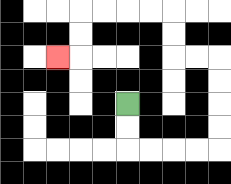{'start': '[5, 4]', 'end': '[2, 2]', 'path_directions': 'D,D,R,R,R,R,U,U,U,U,L,L,U,U,L,L,L,L,D,D,L', 'path_coordinates': '[[5, 4], [5, 5], [5, 6], [6, 6], [7, 6], [8, 6], [9, 6], [9, 5], [9, 4], [9, 3], [9, 2], [8, 2], [7, 2], [7, 1], [7, 0], [6, 0], [5, 0], [4, 0], [3, 0], [3, 1], [3, 2], [2, 2]]'}